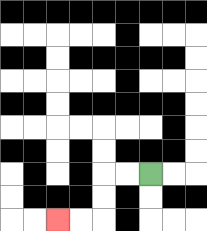{'start': '[6, 7]', 'end': '[2, 9]', 'path_directions': 'L,L,D,D,L,L', 'path_coordinates': '[[6, 7], [5, 7], [4, 7], [4, 8], [4, 9], [3, 9], [2, 9]]'}